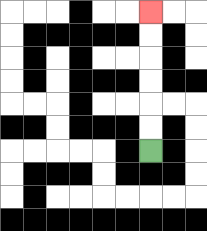{'start': '[6, 6]', 'end': '[6, 0]', 'path_directions': 'U,U,U,U,U,U', 'path_coordinates': '[[6, 6], [6, 5], [6, 4], [6, 3], [6, 2], [6, 1], [6, 0]]'}